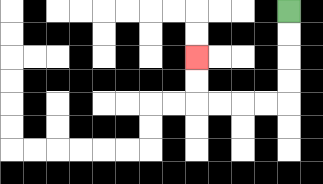{'start': '[12, 0]', 'end': '[8, 2]', 'path_directions': 'D,D,D,D,L,L,L,L,U,U', 'path_coordinates': '[[12, 0], [12, 1], [12, 2], [12, 3], [12, 4], [11, 4], [10, 4], [9, 4], [8, 4], [8, 3], [8, 2]]'}